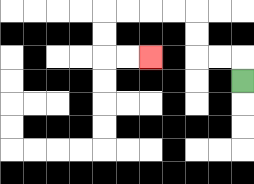{'start': '[10, 3]', 'end': '[6, 2]', 'path_directions': 'U,L,L,U,U,L,L,L,L,D,D,R,R', 'path_coordinates': '[[10, 3], [10, 2], [9, 2], [8, 2], [8, 1], [8, 0], [7, 0], [6, 0], [5, 0], [4, 0], [4, 1], [4, 2], [5, 2], [6, 2]]'}